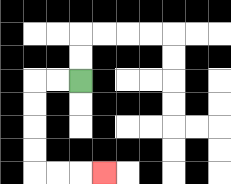{'start': '[3, 3]', 'end': '[4, 7]', 'path_directions': 'L,L,D,D,D,D,R,R,R', 'path_coordinates': '[[3, 3], [2, 3], [1, 3], [1, 4], [1, 5], [1, 6], [1, 7], [2, 7], [3, 7], [4, 7]]'}